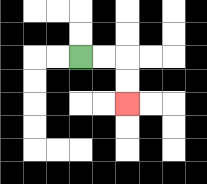{'start': '[3, 2]', 'end': '[5, 4]', 'path_directions': 'R,R,D,D', 'path_coordinates': '[[3, 2], [4, 2], [5, 2], [5, 3], [5, 4]]'}